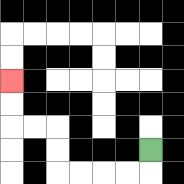{'start': '[6, 6]', 'end': '[0, 3]', 'path_directions': 'D,L,L,L,L,U,U,L,L,U,U', 'path_coordinates': '[[6, 6], [6, 7], [5, 7], [4, 7], [3, 7], [2, 7], [2, 6], [2, 5], [1, 5], [0, 5], [0, 4], [0, 3]]'}